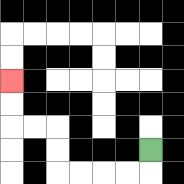{'start': '[6, 6]', 'end': '[0, 3]', 'path_directions': 'D,L,L,L,L,U,U,L,L,U,U', 'path_coordinates': '[[6, 6], [6, 7], [5, 7], [4, 7], [3, 7], [2, 7], [2, 6], [2, 5], [1, 5], [0, 5], [0, 4], [0, 3]]'}